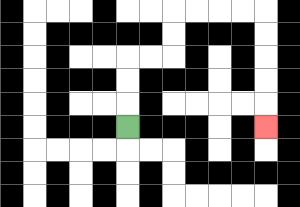{'start': '[5, 5]', 'end': '[11, 5]', 'path_directions': 'U,U,U,R,R,U,U,R,R,R,R,D,D,D,D,D', 'path_coordinates': '[[5, 5], [5, 4], [5, 3], [5, 2], [6, 2], [7, 2], [7, 1], [7, 0], [8, 0], [9, 0], [10, 0], [11, 0], [11, 1], [11, 2], [11, 3], [11, 4], [11, 5]]'}